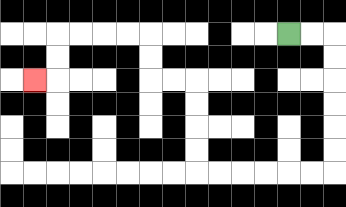{'start': '[12, 1]', 'end': '[1, 3]', 'path_directions': 'R,R,D,D,D,D,D,D,L,L,L,L,L,L,U,U,U,U,L,L,U,U,L,L,L,L,D,D,L', 'path_coordinates': '[[12, 1], [13, 1], [14, 1], [14, 2], [14, 3], [14, 4], [14, 5], [14, 6], [14, 7], [13, 7], [12, 7], [11, 7], [10, 7], [9, 7], [8, 7], [8, 6], [8, 5], [8, 4], [8, 3], [7, 3], [6, 3], [6, 2], [6, 1], [5, 1], [4, 1], [3, 1], [2, 1], [2, 2], [2, 3], [1, 3]]'}